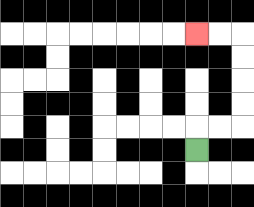{'start': '[8, 6]', 'end': '[8, 1]', 'path_directions': 'U,R,R,U,U,U,U,L,L', 'path_coordinates': '[[8, 6], [8, 5], [9, 5], [10, 5], [10, 4], [10, 3], [10, 2], [10, 1], [9, 1], [8, 1]]'}